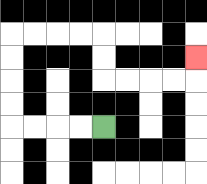{'start': '[4, 5]', 'end': '[8, 2]', 'path_directions': 'L,L,L,L,U,U,U,U,R,R,R,R,D,D,R,R,R,R,U', 'path_coordinates': '[[4, 5], [3, 5], [2, 5], [1, 5], [0, 5], [0, 4], [0, 3], [0, 2], [0, 1], [1, 1], [2, 1], [3, 1], [4, 1], [4, 2], [4, 3], [5, 3], [6, 3], [7, 3], [8, 3], [8, 2]]'}